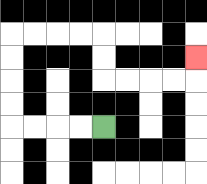{'start': '[4, 5]', 'end': '[8, 2]', 'path_directions': 'L,L,L,L,U,U,U,U,R,R,R,R,D,D,R,R,R,R,U', 'path_coordinates': '[[4, 5], [3, 5], [2, 5], [1, 5], [0, 5], [0, 4], [0, 3], [0, 2], [0, 1], [1, 1], [2, 1], [3, 1], [4, 1], [4, 2], [4, 3], [5, 3], [6, 3], [7, 3], [8, 3], [8, 2]]'}